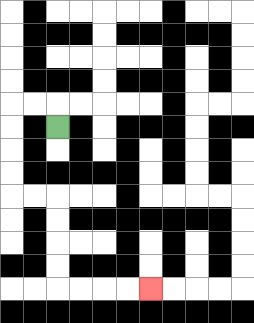{'start': '[2, 5]', 'end': '[6, 12]', 'path_directions': 'U,L,L,D,D,D,D,R,R,D,D,D,D,R,R,R,R', 'path_coordinates': '[[2, 5], [2, 4], [1, 4], [0, 4], [0, 5], [0, 6], [0, 7], [0, 8], [1, 8], [2, 8], [2, 9], [2, 10], [2, 11], [2, 12], [3, 12], [4, 12], [5, 12], [6, 12]]'}